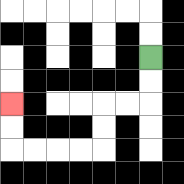{'start': '[6, 2]', 'end': '[0, 4]', 'path_directions': 'D,D,L,L,D,D,L,L,L,L,U,U', 'path_coordinates': '[[6, 2], [6, 3], [6, 4], [5, 4], [4, 4], [4, 5], [4, 6], [3, 6], [2, 6], [1, 6], [0, 6], [0, 5], [0, 4]]'}